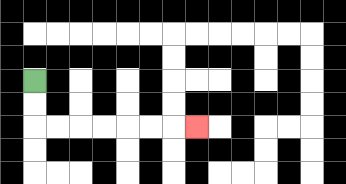{'start': '[1, 3]', 'end': '[8, 5]', 'path_directions': 'D,D,R,R,R,R,R,R,R', 'path_coordinates': '[[1, 3], [1, 4], [1, 5], [2, 5], [3, 5], [4, 5], [5, 5], [6, 5], [7, 5], [8, 5]]'}